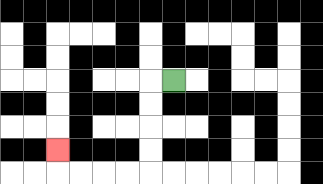{'start': '[7, 3]', 'end': '[2, 6]', 'path_directions': 'L,D,D,D,D,L,L,L,L,U', 'path_coordinates': '[[7, 3], [6, 3], [6, 4], [6, 5], [6, 6], [6, 7], [5, 7], [4, 7], [3, 7], [2, 7], [2, 6]]'}